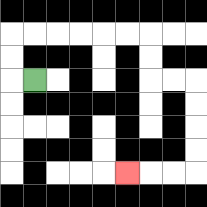{'start': '[1, 3]', 'end': '[5, 7]', 'path_directions': 'L,U,U,R,R,R,R,R,R,D,D,R,R,D,D,D,D,L,L,L', 'path_coordinates': '[[1, 3], [0, 3], [0, 2], [0, 1], [1, 1], [2, 1], [3, 1], [4, 1], [5, 1], [6, 1], [6, 2], [6, 3], [7, 3], [8, 3], [8, 4], [8, 5], [8, 6], [8, 7], [7, 7], [6, 7], [5, 7]]'}